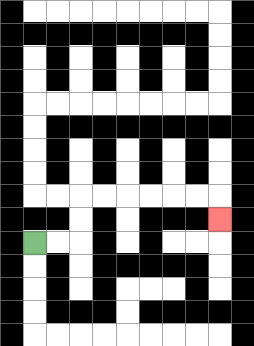{'start': '[1, 10]', 'end': '[9, 9]', 'path_directions': 'R,R,U,U,R,R,R,R,R,R,D', 'path_coordinates': '[[1, 10], [2, 10], [3, 10], [3, 9], [3, 8], [4, 8], [5, 8], [6, 8], [7, 8], [8, 8], [9, 8], [9, 9]]'}